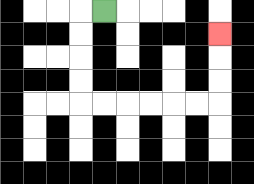{'start': '[4, 0]', 'end': '[9, 1]', 'path_directions': 'L,D,D,D,D,R,R,R,R,R,R,U,U,U', 'path_coordinates': '[[4, 0], [3, 0], [3, 1], [3, 2], [3, 3], [3, 4], [4, 4], [5, 4], [6, 4], [7, 4], [8, 4], [9, 4], [9, 3], [9, 2], [9, 1]]'}